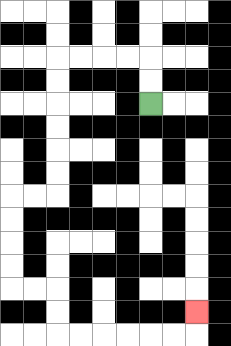{'start': '[6, 4]', 'end': '[8, 13]', 'path_directions': 'U,U,L,L,L,L,D,D,D,D,D,D,L,L,D,D,D,D,R,R,D,D,R,R,R,R,R,R,U', 'path_coordinates': '[[6, 4], [6, 3], [6, 2], [5, 2], [4, 2], [3, 2], [2, 2], [2, 3], [2, 4], [2, 5], [2, 6], [2, 7], [2, 8], [1, 8], [0, 8], [0, 9], [0, 10], [0, 11], [0, 12], [1, 12], [2, 12], [2, 13], [2, 14], [3, 14], [4, 14], [5, 14], [6, 14], [7, 14], [8, 14], [8, 13]]'}